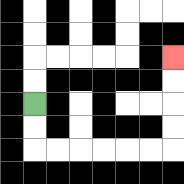{'start': '[1, 4]', 'end': '[7, 2]', 'path_directions': 'D,D,R,R,R,R,R,R,U,U,U,U', 'path_coordinates': '[[1, 4], [1, 5], [1, 6], [2, 6], [3, 6], [4, 6], [5, 6], [6, 6], [7, 6], [7, 5], [7, 4], [7, 3], [7, 2]]'}